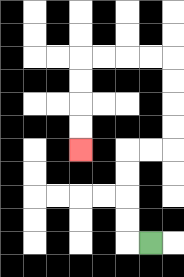{'start': '[6, 10]', 'end': '[3, 6]', 'path_directions': 'L,U,U,U,U,R,R,U,U,U,U,L,L,L,L,D,D,D,D', 'path_coordinates': '[[6, 10], [5, 10], [5, 9], [5, 8], [5, 7], [5, 6], [6, 6], [7, 6], [7, 5], [7, 4], [7, 3], [7, 2], [6, 2], [5, 2], [4, 2], [3, 2], [3, 3], [3, 4], [3, 5], [3, 6]]'}